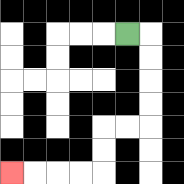{'start': '[5, 1]', 'end': '[0, 7]', 'path_directions': 'R,D,D,D,D,L,L,D,D,L,L,L,L', 'path_coordinates': '[[5, 1], [6, 1], [6, 2], [6, 3], [6, 4], [6, 5], [5, 5], [4, 5], [4, 6], [4, 7], [3, 7], [2, 7], [1, 7], [0, 7]]'}